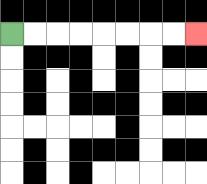{'start': '[0, 1]', 'end': '[8, 1]', 'path_directions': 'R,R,R,R,R,R,R,R', 'path_coordinates': '[[0, 1], [1, 1], [2, 1], [3, 1], [4, 1], [5, 1], [6, 1], [7, 1], [8, 1]]'}